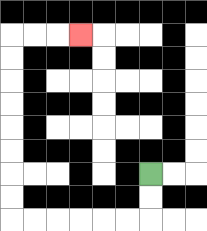{'start': '[6, 7]', 'end': '[3, 1]', 'path_directions': 'D,D,L,L,L,L,L,L,U,U,U,U,U,U,U,U,R,R,R', 'path_coordinates': '[[6, 7], [6, 8], [6, 9], [5, 9], [4, 9], [3, 9], [2, 9], [1, 9], [0, 9], [0, 8], [0, 7], [0, 6], [0, 5], [0, 4], [0, 3], [0, 2], [0, 1], [1, 1], [2, 1], [3, 1]]'}